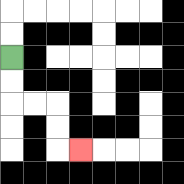{'start': '[0, 2]', 'end': '[3, 6]', 'path_directions': 'D,D,R,R,D,D,R', 'path_coordinates': '[[0, 2], [0, 3], [0, 4], [1, 4], [2, 4], [2, 5], [2, 6], [3, 6]]'}